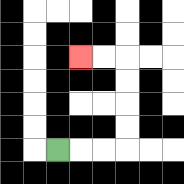{'start': '[2, 6]', 'end': '[3, 2]', 'path_directions': 'R,R,R,U,U,U,U,L,L', 'path_coordinates': '[[2, 6], [3, 6], [4, 6], [5, 6], [5, 5], [5, 4], [5, 3], [5, 2], [4, 2], [3, 2]]'}